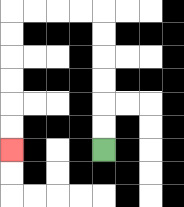{'start': '[4, 6]', 'end': '[0, 6]', 'path_directions': 'U,U,U,U,U,U,L,L,L,L,D,D,D,D,D,D', 'path_coordinates': '[[4, 6], [4, 5], [4, 4], [4, 3], [4, 2], [4, 1], [4, 0], [3, 0], [2, 0], [1, 0], [0, 0], [0, 1], [0, 2], [0, 3], [0, 4], [0, 5], [0, 6]]'}